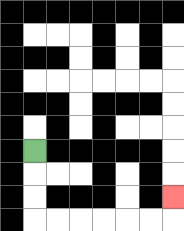{'start': '[1, 6]', 'end': '[7, 8]', 'path_directions': 'D,D,D,R,R,R,R,R,R,U', 'path_coordinates': '[[1, 6], [1, 7], [1, 8], [1, 9], [2, 9], [3, 9], [4, 9], [5, 9], [6, 9], [7, 9], [7, 8]]'}